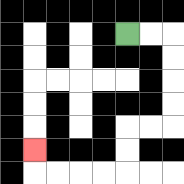{'start': '[5, 1]', 'end': '[1, 6]', 'path_directions': 'R,R,D,D,D,D,L,L,D,D,L,L,L,L,U', 'path_coordinates': '[[5, 1], [6, 1], [7, 1], [7, 2], [7, 3], [7, 4], [7, 5], [6, 5], [5, 5], [5, 6], [5, 7], [4, 7], [3, 7], [2, 7], [1, 7], [1, 6]]'}